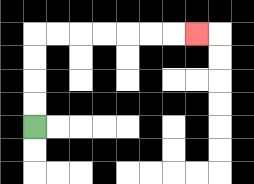{'start': '[1, 5]', 'end': '[8, 1]', 'path_directions': 'U,U,U,U,R,R,R,R,R,R,R', 'path_coordinates': '[[1, 5], [1, 4], [1, 3], [1, 2], [1, 1], [2, 1], [3, 1], [4, 1], [5, 1], [6, 1], [7, 1], [8, 1]]'}